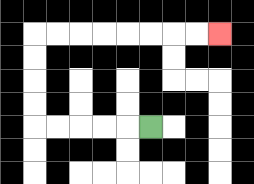{'start': '[6, 5]', 'end': '[9, 1]', 'path_directions': 'L,L,L,L,L,U,U,U,U,R,R,R,R,R,R,R,R', 'path_coordinates': '[[6, 5], [5, 5], [4, 5], [3, 5], [2, 5], [1, 5], [1, 4], [1, 3], [1, 2], [1, 1], [2, 1], [3, 1], [4, 1], [5, 1], [6, 1], [7, 1], [8, 1], [9, 1]]'}